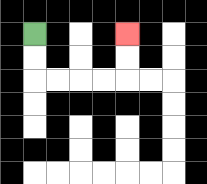{'start': '[1, 1]', 'end': '[5, 1]', 'path_directions': 'D,D,R,R,R,R,U,U', 'path_coordinates': '[[1, 1], [1, 2], [1, 3], [2, 3], [3, 3], [4, 3], [5, 3], [5, 2], [5, 1]]'}